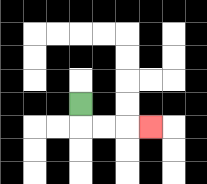{'start': '[3, 4]', 'end': '[6, 5]', 'path_directions': 'D,R,R,R', 'path_coordinates': '[[3, 4], [3, 5], [4, 5], [5, 5], [6, 5]]'}